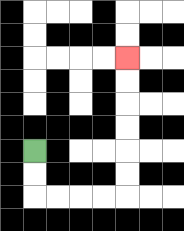{'start': '[1, 6]', 'end': '[5, 2]', 'path_directions': 'D,D,R,R,R,R,U,U,U,U,U,U', 'path_coordinates': '[[1, 6], [1, 7], [1, 8], [2, 8], [3, 8], [4, 8], [5, 8], [5, 7], [5, 6], [5, 5], [5, 4], [5, 3], [5, 2]]'}